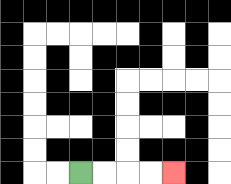{'start': '[3, 7]', 'end': '[7, 7]', 'path_directions': 'R,R,R,R', 'path_coordinates': '[[3, 7], [4, 7], [5, 7], [6, 7], [7, 7]]'}